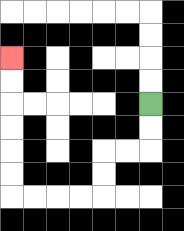{'start': '[6, 4]', 'end': '[0, 2]', 'path_directions': 'D,D,L,L,D,D,L,L,L,L,U,U,U,U,U,U', 'path_coordinates': '[[6, 4], [6, 5], [6, 6], [5, 6], [4, 6], [4, 7], [4, 8], [3, 8], [2, 8], [1, 8], [0, 8], [0, 7], [0, 6], [0, 5], [0, 4], [0, 3], [0, 2]]'}